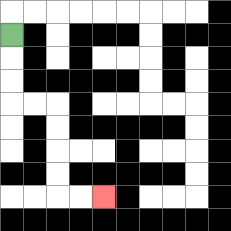{'start': '[0, 1]', 'end': '[4, 8]', 'path_directions': 'D,D,D,R,R,D,D,D,D,R,R', 'path_coordinates': '[[0, 1], [0, 2], [0, 3], [0, 4], [1, 4], [2, 4], [2, 5], [2, 6], [2, 7], [2, 8], [3, 8], [4, 8]]'}